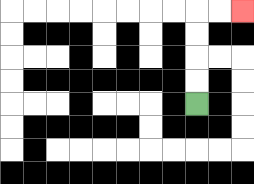{'start': '[8, 4]', 'end': '[10, 0]', 'path_directions': 'U,U,U,U,R,R', 'path_coordinates': '[[8, 4], [8, 3], [8, 2], [8, 1], [8, 0], [9, 0], [10, 0]]'}